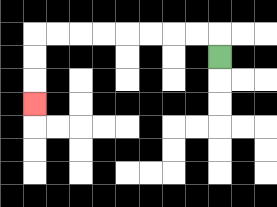{'start': '[9, 2]', 'end': '[1, 4]', 'path_directions': 'U,L,L,L,L,L,L,L,L,D,D,D', 'path_coordinates': '[[9, 2], [9, 1], [8, 1], [7, 1], [6, 1], [5, 1], [4, 1], [3, 1], [2, 1], [1, 1], [1, 2], [1, 3], [1, 4]]'}